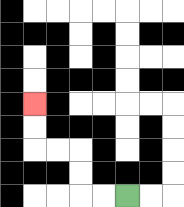{'start': '[5, 8]', 'end': '[1, 4]', 'path_directions': 'L,L,U,U,L,L,U,U', 'path_coordinates': '[[5, 8], [4, 8], [3, 8], [3, 7], [3, 6], [2, 6], [1, 6], [1, 5], [1, 4]]'}